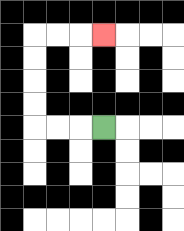{'start': '[4, 5]', 'end': '[4, 1]', 'path_directions': 'L,L,L,U,U,U,U,R,R,R', 'path_coordinates': '[[4, 5], [3, 5], [2, 5], [1, 5], [1, 4], [1, 3], [1, 2], [1, 1], [2, 1], [3, 1], [4, 1]]'}